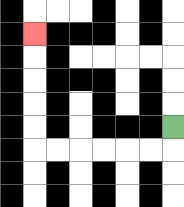{'start': '[7, 5]', 'end': '[1, 1]', 'path_directions': 'D,L,L,L,L,L,L,U,U,U,U,U', 'path_coordinates': '[[7, 5], [7, 6], [6, 6], [5, 6], [4, 6], [3, 6], [2, 6], [1, 6], [1, 5], [1, 4], [1, 3], [1, 2], [1, 1]]'}